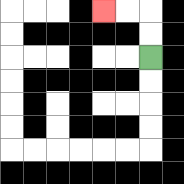{'start': '[6, 2]', 'end': '[4, 0]', 'path_directions': 'U,U,L,L', 'path_coordinates': '[[6, 2], [6, 1], [6, 0], [5, 0], [4, 0]]'}